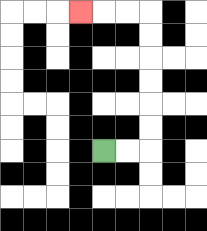{'start': '[4, 6]', 'end': '[3, 0]', 'path_directions': 'R,R,U,U,U,U,U,U,L,L,L', 'path_coordinates': '[[4, 6], [5, 6], [6, 6], [6, 5], [6, 4], [6, 3], [6, 2], [6, 1], [6, 0], [5, 0], [4, 0], [3, 0]]'}